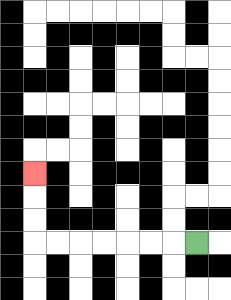{'start': '[8, 10]', 'end': '[1, 7]', 'path_directions': 'L,L,L,L,L,L,L,U,U,U', 'path_coordinates': '[[8, 10], [7, 10], [6, 10], [5, 10], [4, 10], [3, 10], [2, 10], [1, 10], [1, 9], [1, 8], [1, 7]]'}